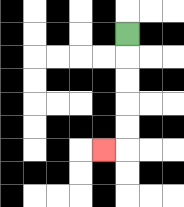{'start': '[5, 1]', 'end': '[4, 6]', 'path_directions': 'D,D,D,D,D,L', 'path_coordinates': '[[5, 1], [5, 2], [5, 3], [5, 4], [5, 5], [5, 6], [4, 6]]'}